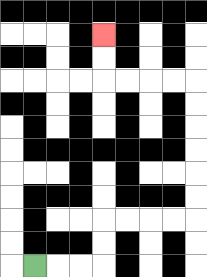{'start': '[1, 11]', 'end': '[4, 1]', 'path_directions': 'R,R,R,U,U,R,R,R,R,U,U,U,U,U,U,L,L,L,L,U,U', 'path_coordinates': '[[1, 11], [2, 11], [3, 11], [4, 11], [4, 10], [4, 9], [5, 9], [6, 9], [7, 9], [8, 9], [8, 8], [8, 7], [8, 6], [8, 5], [8, 4], [8, 3], [7, 3], [6, 3], [5, 3], [4, 3], [4, 2], [4, 1]]'}